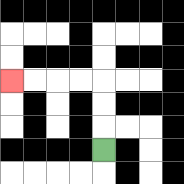{'start': '[4, 6]', 'end': '[0, 3]', 'path_directions': 'U,U,U,L,L,L,L', 'path_coordinates': '[[4, 6], [4, 5], [4, 4], [4, 3], [3, 3], [2, 3], [1, 3], [0, 3]]'}